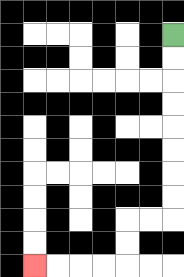{'start': '[7, 1]', 'end': '[1, 11]', 'path_directions': 'D,D,D,D,D,D,D,D,L,L,D,D,L,L,L,L', 'path_coordinates': '[[7, 1], [7, 2], [7, 3], [7, 4], [7, 5], [7, 6], [7, 7], [7, 8], [7, 9], [6, 9], [5, 9], [5, 10], [5, 11], [4, 11], [3, 11], [2, 11], [1, 11]]'}